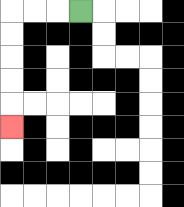{'start': '[3, 0]', 'end': '[0, 5]', 'path_directions': 'L,L,L,D,D,D,D,D', 'path_coordinates': '[[3, 0], [2, 0], [1, 0], [0, 0], [0, 1], [0, 2], [0, 3], [0, 4], [0, 5]]'}